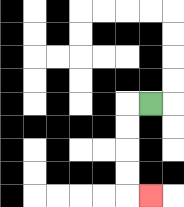{'start': '[6, 4]', 'end': '[6, 8]', 'path_directions': 'L,D,D,D,D,R', 'path_coordinates': '[[6, 4], [5, 4], [5, 5], [5, 6], [5, 7], [5, 8], [6, 8]]'}